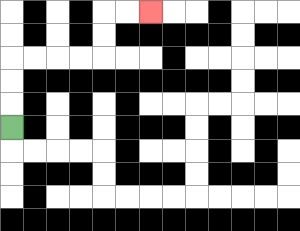{'start': '[0, 5]', 'end': '[6, 0]', 'path_directions': 'U,U,U,R,R,R,R,U,U,R,R', 'path_coordinates': '[[0, 5], [0, 4], [0, 3], [0, 2], [1, 2], [2, 2], [3, 2], [4, 2], [4, 1], [4, 0], [5, 0], [6, 0]]'}